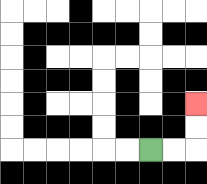{'start': '[6, 6]', 'end': '[8, 4]', 'path_directions': 'R,R,U,U', 'path_coordinates': '[[6, 6], [7, 6], [8, 6], [8, 5], [8, 4]]'}